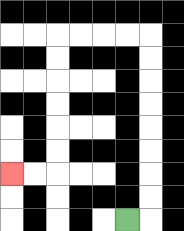{'start': '[5, 9]', 'end': '[0, 7]', 'path_directions': 'R,U,U,U,U,U,U,U,U,L,L,L,L,D,D,D,D,D,D,L,L', 'path_coordinates': '[[5, 9], [6, 9], [6, 8], [6, 7], [6, 6], [6, 5], [6, 4], [6, 3], [6, 2], [6, 1], [5, 1], [4, 1], [3, 1], [2, 1], [2, 2], [2, 3], [2, 4], [2, 5], [2, 6], [2, 7], [1, 7], [0, 7]]'}